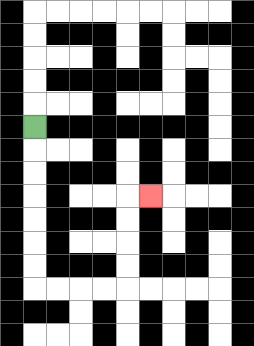{'start': '[1, 5]', 'end': '[6, 8]', 'path_directions': 'D,D,D,D,D,D,D,R,R,R,R,U,U,U,U,R', 'path_coordinates': '[[1, 5], [1, 6], [1, 7], [1, 8], [1, 9], [1, 10], [1, 11], [1, 12], [2, 12], [3, 12], [4, 12], [5, 12], [5, 11], [5, 10], [5, 9], [5, 8], [6, 8]]'}